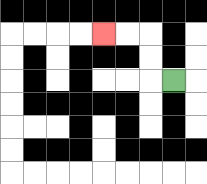{'start': '[7, 3]', 'end': '[4, 1]', 'path_directions': 'L,U,U,L,L', 'path_coordinates': '[[7, 3], [6, 3], [6, 2], [6, 1], [5, 1], [4, 1]]'}